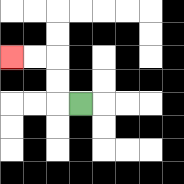{'start': '[3, 4]', 'end': '[0, 2]', 'path_directions': 'L,U,U,L,L', 'path_coordinates': '[[3, 4], [2, 4], [2, 3], [2, 2], [1, 2], [0, 2]]'}